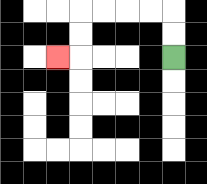{'start': '[7, 2]', 'end': '[2, 2]', 'path_directions': 'U,U,L,L,L,L,D,D,L', 'path_coordinates': '[[7, 2], [7, 1], [7, 0], [6, 0], [5, 0], [4, 0], [3, 0], [3, 1], [3, 2], [2, 2]]'}